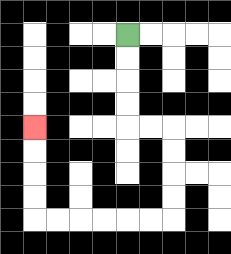{'start': '[5, 1]', 'end': '[1, 5]', 'path_directions': 'D,D,D,D,R,R,D,D,D,D,L,L,L,L,L,L,U,U,U,U', 'path_coordinates': '[[5, 1], [5, 2], [5, 3], [5, 4], [5, 5], [6, 5], [7, 5], [7, 6], [7, 7], [7, 8], [7, 9], [6, 9], [5, 9], [4, 9], [3, 9], [2, 9], [1, 9], [1, 8], [1, 7], [1, 6], [1, 5]]'}